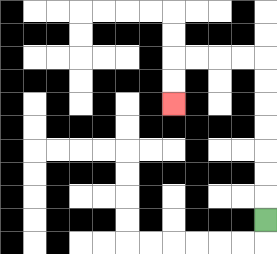{'start': '[11, 9]', 'end': '[7, 4]', 'path_directions': 'U,U,U,U,U,U,U,L,L,L,L,D,D', 'path_coordinates': '[[11, 9], [11, 8], [11, 7], [11, 6], [11, 5], [11, 4], [11, 3], [11, 2], [10, 2], [9, 2], [8, 2], [7, 2], [7, 3], [7, 4]]'}